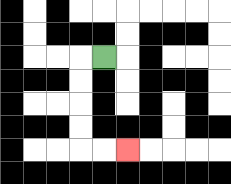{'start': '[4, 2]', 'end': '[5, 6]', 'path_directions': 'L,D,D,D,D,R,R', 'path_coordinates': '[[4, 2], [3, 2], [3, 3], [3, 4], [3, 5], [3, 6], [4, 6], [5, 6]]'}